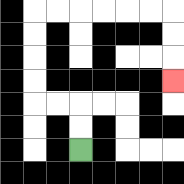{'start': '[3, 6]', 'end': '[7, 3]', 'path_directions': 'U,U,L,L,U,U,U,U,R,R,R,R,R,R,D,D,D', 'path_coordinates': '[[3, 6], [3, 5], [3, 4], [2, 4], [1, 4], [1, 3], [1, 2], [1, 1], [1, 0], [2, 0], [3, 0], [4, 0], [5, 0], [6, 0], [7, 0], [7, 1], [7, 2], [7, 3]]'}